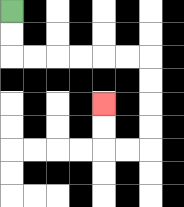{'start': '[0, 0]', 'end': '[4, 4]', 'path_directions': 'D,D,R,R,R,R,R,R,D,D,D,D,L,L,U,U', 'path_coordinates': '[[0, 0], [0, 1], [0, 2], [1, 2], [2, 2], [3, 2], [4, 2], [5, 2], [6, 2], [6, 3], [6, 4], [6, 5], [6, 6], [5, 6], [4, 6], [4, 5], [4, 4]]'}